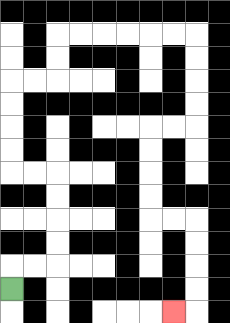{'start': '[0, 12]', 'end': '[7, 13]', 'path_directions': 'U,R,R,U,U,U,U,L,L,U,U,U,U,R,R,U,U,R,R,R,R,R,R,D,D,D,D,L,L,D,D,D,D,R,R,D,D,D,D,L', 'path_coordinates': '[[0, 12], [0, 11], [1, 11], [2, 11], [2, 10], [2, 9], [2, 8], [2, 7], [1, 7], [0, 7], [0, 6], [0, 5], [0, 4], [0, 3], [1, 3], [2, 3], [2, 2], [2, 1], [3, 1], [4, 1], [5, 1], [6, 1], [7, 1], [8, 1], [8, 2], [8, 3], [8, 4], [8, 5], [7, 5], [6, 5], [6, 6], [6, 7], [6, 8], [6, 9], [7, 9], [8, 9], [8, 10], [8, 11], [8, 12], [8, 13], [7, 13]]'}